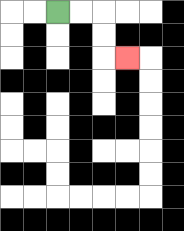{'start': '[2, 0]', 'end': '[5, 2]', 'path_directions': 'R,R,D,D,R', 'path_coordinates': '[[2, 0], [3, 0], [4, 0], [4, 1], [4, 2], [5, 2]]'}